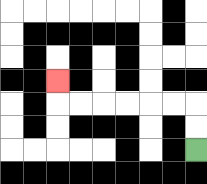{'start': '[8, 6]', 'end': '[2, 3]', 'path_directions': 'U,U,L,L,L,L,L,L,U', 'path_coordinates': '[[8, 6], [8, 5], [8, 4], [7, 4], [6, 4], [5, 4], [4, 4], [3, 4], [2, 4], [2, 3]]'}